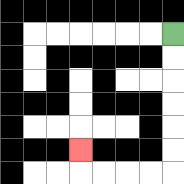{'start': '[7, 1]', 'end': '[3, 6]', 'path_directions': 'D,D,D,D,D,D,L,L,L,L,U', 'path_coordinates': '[[7, 1], [7, 2], [7, 3], [7, 4], [7, 5], [7, 6], [7, 7], [6, 7], [5, 7], [4, 7], [3, 7], [3, 6]]'}